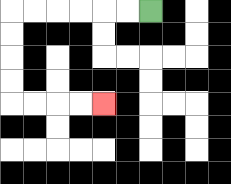{'start': '[6, 0]', 'end': '[4, 4]', 'path_directions': 'L,L,L,L,L,L,D,D,D,D,R,R,R,R', 'path_coordinates': '[[6, 0], [5, 0], [4, 0], [3, 0], [2, 0], [1, 0], [0, 0], [0, 1], [0, 2], [0, 3], [0, 4], [1, 4], [2, 4], [3, 4], [4, 4]]'}